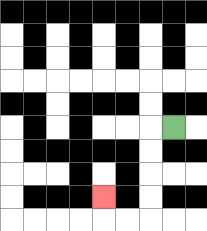{'start': '[7, 5]', 'end': '[4, 8]', 'path_directions': 'L,D,D,D,D,L,L,U', 'path_coordinates': '[[7, 5], [6, 5], [6, 6], [6, 7], [6, 8], [6, 9], [5, 9], [4, 9], [4, 8]]'}